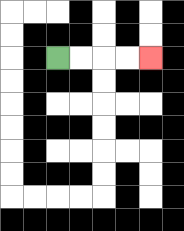{'start': '[2, 2]', 'end': '[6, 2]', 'path_directions': 'R,R,R,R', 'path_coordinates': '[[2, 2], [3, 2], [4, 2], [5, 2], [6, 2]]'}